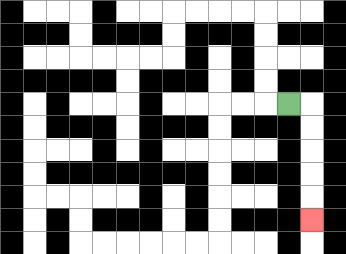{'start': '[12, 4]', 'end': '[13, 9]', 'path_directions': 'R,D,D,D,D,D', 'path_coordinates': '[[12, 4], [13, 4], [13, 5], [13, 6], [13, 7], [13, 8], [13, 9]]'}